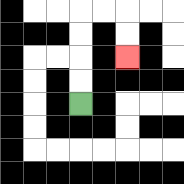{'start': '[3, 4]', 'end': '[5, 2]', 'path_directions': 'U,U,U,U,R,R,D,D', 'path_coordinates': '[[3, 4], [3, 3], [3, 2], [3, 1], [3, 0], [4, 0], [5, 0], [5, 1], [5, 2]]'}